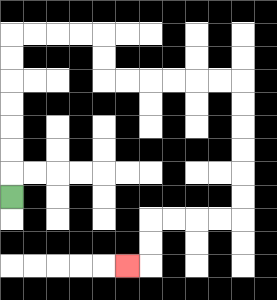{'start': '[0, 8]', 'end': '[5, 11]', 'path_directions': 'U,U,U,U,U,U,U,R,R,R,R,D,D,R,R,R,R,R,R,D,D,D,D,D,D,L,L,L,L,D,D,L', 'path_coordinates': '[[0, 8], [0, 7], [0, 6], [0, 5], [0, 4], [0, 3], [0, 2], [0, 1], [1, 1], [2, 1], [3, 1], [4, 1], [4, 2], [4, 3], [5, 3], [6, 3], [7, 3], [8, 3], [9, 3], [10, 3], [10, 4], [10, 5], [10, 6], [10, 7], [10, 8], [10, 9], [9, 9], [8, 9], [7, 9], [6, 9], [6, 10], [6, 11], [5, 11]]'}